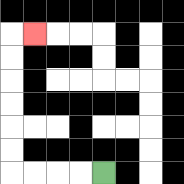{'start': '[4, 7]', 'end': '[1, 1]', 'path_directions': 'L,L,L,L,U,U,U,U,U,U,R', 'path_coordinates': '[[4, 7], [3, 7], [2, 7], [1, 7], [0, 7], [0, 6], [0, 5], [0, 4], [0, 3], [0, 2], [0, 1], [1, 1]]'}